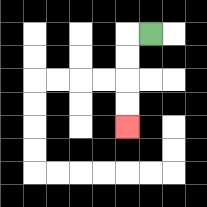{'start': '[6, 1]', 'end': '[5, 5]', 'path_directions': 'L,D,D,D,D', 'path_coordinates': '[[6, 1], [5, 1], [5, 2], [5, 3], [5, 4], [5, 5]]'}